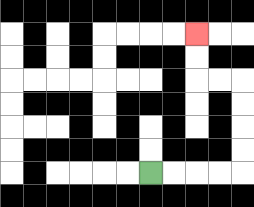{'start': '[6, 7]', 'end': '[8, 1]', 'path_directions': 'R,R,R,R,U,U,U,U,L,L,U,U', 'path_coordinates': '[[6, 7], [7, 7], [8, 7], [9, 7], [10, 7], [10, 6], [10, 5], [10, 4], [10, 3], [9, 3], [8, 3], [8, 2], [8, 1]]'}